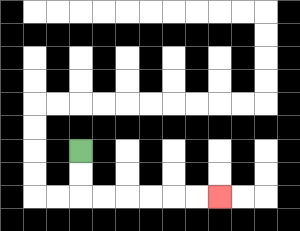{'start': '[3, 6]', 'end': '[9, 8]', 'path_directions': 'D,D,R,R,R,R,R,R', 'path_coordinates': '[[3, 6], [3, 7], [3, 8], [4, 8], [5, 8], [6, 8], [7, 8], [8, 8], [9, 8]]'}